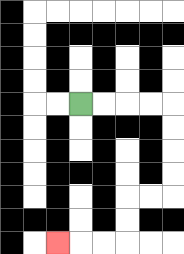{'start': '[3, 4]', 'end': '[2, 10]', 'path_directions': 'R,R,R,R,D,D,D,D,L,L,D,D,L,L,L', 'path_coordinates': '[[3, 4], [4, 4], [5, 4], [6, 4], [7, 4], [7, 5], [7, 6], [7, 7], [7, 8], [6, 8], [5, 8], [5, 9], [5, 10], [4, 10], [3, 10], [2, 10]]'}